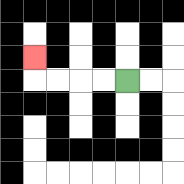{'start': '[5, 3]', 'end': '[1, 2]', 'path_directions': 'L,L,L,L,U', 'path_coordinates': '[[5, 3], [4, 3], [3, 3], [2, 3], [1, 3], [1, 2]]'}